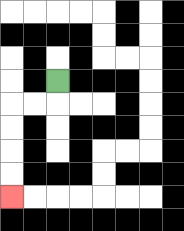{'start': '[2, 3]', 'end': '[0, 8]', 'path_directions': 'D,L,L,D,D,D,D', 'path_coordinates': '[[2, 3], [2, 4], [1, 4], [0, 4], [0, 5], [0, 6], [0, 7], [0, 8]]'}